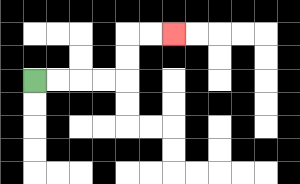{'start': '[1, 3]', 'end': '[7, 1]', 'path_directions': 'R,R,R,R,U,U,R,R', 'path_coordinates': '[[1, 3], [2, 3], [3, 3], [4, 3], [5, 3], [5, 2], [5, 1], [6, 1], [7, 1]]'}